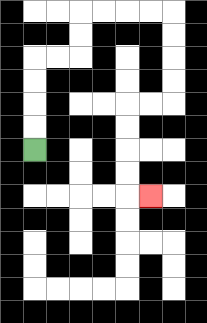{'start': '[1, 6]', 'end': '[6, 8]', 'path_directions': 'U,U,U,U,R,R,U,U,R,R,R,R,D,D,D,D,L,L,D,D,D,D,R', 'path_coordinates': '[[1, 6], [1, 5], [1, 4], [1, 3], [1, 2], [2, 2], [3, 2], [3, 1], [3, 0], [4, 0], [5, 0], [6, 0], [7, 0], [7, 1], [7, 2], [7, 3], [7, 4], [6, 4], [5, 4], [5, 5], [5, 6], [5, 7], [5, 8], [6, 8]]'}